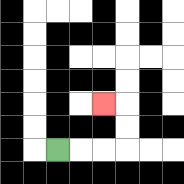{'start': '[2, 6]', 'end': '[4, 4]', 'path_directions': 'R,R,R,U,U,L', 'path_coordinates': '[[2, 6], [3, 6], [4, 6], [5, 6], [5, 5], [5, 4], [4, 4]]'}